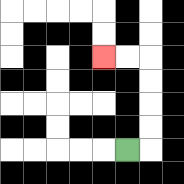{'start': '[5, 6]', 'end': '[4, 2]', 'path_directions': 'R,U,U,U,U,L,L', 'path_coordinates': '[[5, 6], [6, 6], [6, 5], [6, 4], [6, 3], [6, 2], [5, 2], [4, 2]]'}